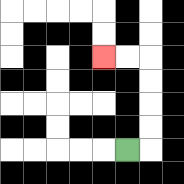{'start': '[5, 6]', 'end': '[4, 2]', 'path_directions': 'R,U,U,U,U,L,L', 'path_coordinates': '[[5, 6], [6, 6], [6, 5], [6, 4], [6, 3], [6, 2], [5, 2], [4, 2]]'}